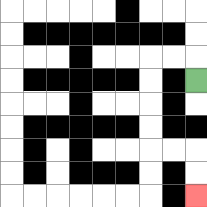{'start': '[8, 3]', 'end': '[8, 8]', 'path_directions': 'U,L,L,D,D,D,D,R,R,D,D', 'path_coordinates': '[[8, 3], [8, 2], [7, 2], [6, 2], [6, 3], [6, 4], [6, 5], [6, 6], [7, 6], [8, 6], [8, 7], [8, 8]]'}